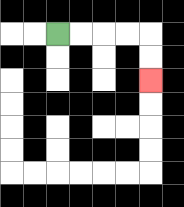{'start': '[2, 1]', 'end': '[6, 3]', 'path_directions': 'R,R,R,R,D,D', 'path_coordinates': '[[2, 1], [3, 1], [4, 1], [5, 1], [6, 1], [6, 2], [6, 3]]'}